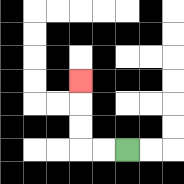{'start': '[5, 6]', 'end': '[3, 3]', 'path_directions': 'L,L,U,U,U', 'path_coordinates': '[[5, 6], [4, 6], [3, 6], [3, 5], [3, 4], [3, 3]]'}